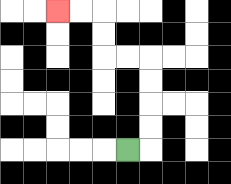{'start': '[5, 6]', 'end': '[2, 0]', 'path_directions': 'R,U,U,U,U,L,L,U,U,L,L', 'path_coordinates': '[[5, 6], [6, 6], [6, 5], [6, 4], [6, 3], [6, 2], [5, 2], [4, 2], [4, 1], [4, 0], [3, 0], [2, 0]]'}